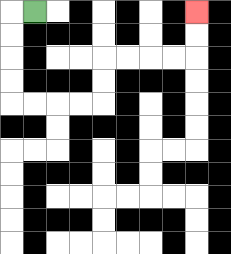{'start': '[1, 0]', 'end': '[8, 0]', 'path_directions': 'L,D,D,D,D,R,R,R,R,U,U,R,R,R,R,U,U', 'path_coordinates': '[[1, 0], [0, 0], [0, 1], [0, 2], [0, 3], [0, 4], [1, 4], [2, 4], [3, 4], [4, 4], [4, 3], [4, 2], [5, 2], [6, 2], [7, 2], [8, 2], [8, 1], [8, 0]]'}